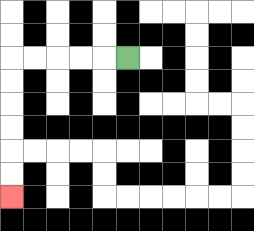{'start': '[5, 2]', 'end': '[0, 8]', 'path_directions': 'L,L,L,L,L,D,D,D,D,D,D', 'path_coordinates': '[[5, 2], [4, 2], [3, 2], [2, 2], [1, 2], [0, 2], [0, 3], [0, 4], [0, 5], [0, 6], [0, 7], [0, 8]]'}